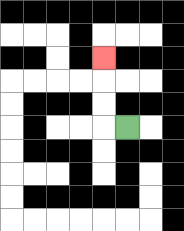{'start': '[5, 5]', 'end': '[4, 2]', 'path_directions': 'L,U,U,U', 'path_coordinates': '[[5, 5], [4, 5], [4, 4], [4, 3], [4, 2]]'}